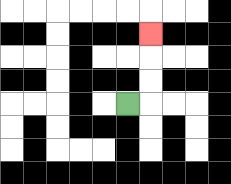{'start': '[5, 4]', 'end': '[6, 1]', 'path_directions': 'R,U,U,U', 'path_coordinates': '[[5, 4], [6, 4], [6, 3], [6, 2], [6, 1]]'}